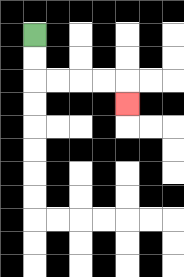{'start': '[1, 1]', 'end': '[5, 4]', 'path_directions': 'D,D,R,R,R,R,D', 'path_coordinates': '[[1, 1], [1, 2], [1, 3], [2, 3], [3, 3], [4, 3], [5, 3], [5, 4]]'}